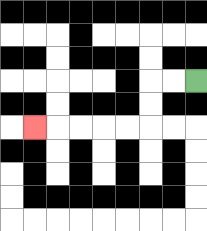{'start': '[8, 3]', 'end': '[1, 5]', 'path_directions': 'L,L,D,D,L,L,L,L,L', 'path_coordinates': '[[8, 3], [7, 3], [6, 3], [6, 4], [6, 5], [5, 5], [4, 5], [3, 5], [2, 5], [1, 5]]'}